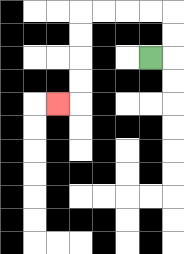{'start': '[6, 2]', 'end': '[2, 4]', 'path_directions': 'R,U,U,L,L,L,L,D,D,D,D,L', 'path_coordinates': '[[6, 2], [7, 2], [7, 1], [7, 0], [6, 0], [5, 0], [4, 0], [3, 0], [3, 1], [3, 2], [3, 3], [3, 4], [2, 4]]'}